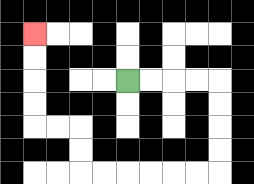{'start': '[5, 3]', 'end': '[1, 1]', 'path_directions': 'R,R,R,R,D,D,D,D,L,L,L,L,L,L,U,U,L,L,U,U,U,U', 'path_coordinates': '[[5, 3], [6, 3], [7, 3], [8, 3], [9, 3], [9, 4], [9, 5], [9, 6], [9, 7], [8, 7], [7, 7], [6, 7], [5, 7], [4, 7], [3, 7], [3, 6], [3, 5], [2, 5], [1, 5], [1, 4], [1, 3], [1, 2], [1, 1]]'}